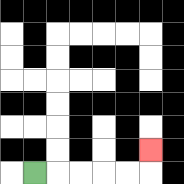{'start': '[1, 7]', 'end': '[6, 6]', 'path_directions': 'R,R,R,R,R,U', 'path_coordinates': '[[1, 7], [2, 7], [3, 7], [4, 7], [5, 7], [6, 7], [6, 6]]'}